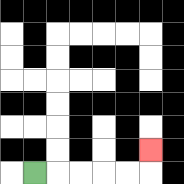{'start': '[1, 7]', 'end': '[6, 6]', 'path_directions': 'R,R,R,R,R,U', 'path_coordinates': '[[1, 7], [2, 7], [3, 7], [4, 7], [5, 7], [6, 7], [6, 6]]'}